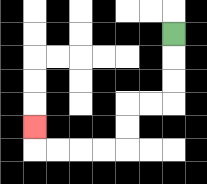{'start': '[7, 1]', 'end': '[1, 5]', 'path_directions': 'D,D,D,L,L,D,D,L,L,L,L,U', 'path_coordinates': '[[7, 1], [7, 2], [7, 3], [7, 4], [6, 4], [5, 4], [5, 5], [5, 6], [4, 6], [3, 6], [2, 6], [1, 6], [1, 5]]'}